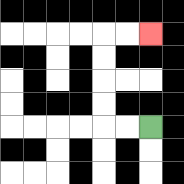{'start': '[6, 5]', 'end': '[6, 1]', 'path_directions': 'L,L,U,U,U,U,R,R', 'path_coordinates': '[[6, 5], [5, 5], [4, 5], [4, 4], [4, 3], [4, 2], [4, 1], [5, 1], [6, 1]]'}